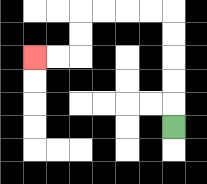{'start': '[7, 5]', 'end': '[1, 2]', 'path_directions': 'U,U,U,U,U,L,L,L,L,D,D,L,L', 'path_coordinates': '[[7, 5], [7, 4], [7, 3], [7, 2], [7, 1], [7, 0], [6, 0], [5, 0], [4, 0], [3, 0], [3, 1], [3, 2], [2, 2], [1, 2]]'}